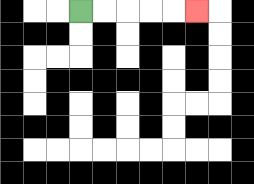{'start': '[3, 0]', 'end': '[8, 0]', 'path_directions': 'R,R,R,R,R', 'path_coordinates': '[[3, 0], [4, 0], [5, 0], [6, 0], [7, 0], [8, 0]]'}